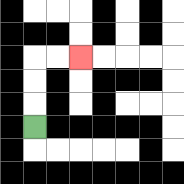{'start': '[1, 5]', 'end': '[3, 2]', 'path_directions': 'U,U,U,R,R', 'path_coordinates': '[[1, 5], [1, 4], [1, 3], [1, 2], [2, 2], [3, 2]]'}